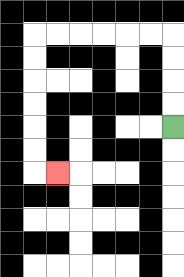{'start': '[7, 5]', 'end': '[2, 7]', 'path_directions': 'U,U,U,U,L,L,L,L,L,L,D,D,D,D,D,D,R', 'path_coordinates': '[[7, 5], [7, 4], [7, 3], [7, 2], [7, 1], [6, 1], [5, 1], [4, 1], [3, 1], [2, 1], [1, 1], [1, 2], [1, 3], [1, 4], [1, 5], [1, 6], [1, 7], [2, 7]]'}